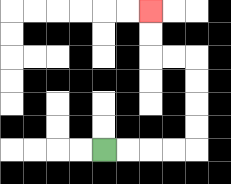{'start': '[4, 6]', 'end': '[6, 0]', 'path_directions': 'R,R,R,R,U,U,U,U,L,L,U,U', 'path_coordinates': '[[4, 6], [5, 6], [6, 6], [7, 6], [8, 6], [8, 5], [8, 4], [8, 3], [8, 2], [7, 2], [6, 2], [6, 1], [6, 0]]'}